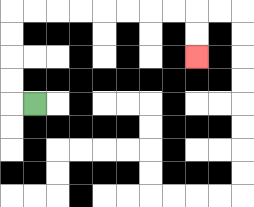{'start': '[1, 4]', 'end': '[8, 2]', 'path_directions': 'L,U,U,U,U,R,R,R,R,R,R,R,R,D,D', 'path_coordinates': '[[1, 4], [0, 4], [0, 3], [0, 2], [0, 1], [0, 0], [1, 0], [2, 0], [3, 0], [4, 0], [5, 0], [6, 0], [7, 0], [8, 0], [8, 1], [8, 2]]'}